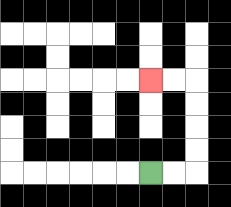{'start': '[6, 7]', 'end': '[6, 3]', 'path_directions': 'R,R,U,U,U,U,L,L', 'path_coordinates': '[[6, 7], [7, 7], [8, 7], [8, 6], [8, 5], [8, 4], [8, 3], [7, 3], [6, 3]]'}